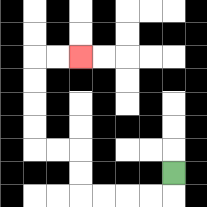{'start': '[7, 7]', 'end': '[3, 2]', 'path_directions': 'D,L,L,L,L,U,U,L,L,U,U,U,U,R,R', 'path_coordinates': '[[7, 7], [7, 8], [6, 8], [5, 8], [4, 8], [3, 8], [3, 7], [3, 6], [2, 6], [1, 6], [1, 5], [1, 4], [1, 3], [1, 2], [2, 2], [3, 2]]'}